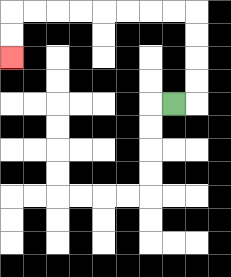{'start': '[7, 4]', 'end': '[0, 2]', 'path_directions': 'R,U,U,U,U,L,L,L,L,L,L,L,L,D,D', 'path_coordinates': '[[7, 4], [8, 4], [8, 3], [8, 2], [8, 1], [8, 0], [7, 0], [6, 0], [5, 0], [4, 0], [3, 0], [2, 0], [1, 0], [0, 0], [0, 1], [0, 2]]'}